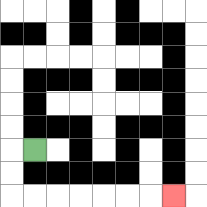{'start': '[1, 6]', 'end': '[7, 8]', 'path_directions': 'L,D,D,R,R,R,R,R,R,R', 'path_coordinates': '[[1, 6], [0, 6], [0, 7], [0, 8], [1, 8], [2, 8], [3, 8], [4, 8], [5, 8], [6, 8], [7, 8]]'}